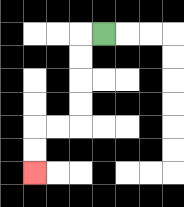{'start': '[4, 1]', 'end': '[1, 7]', 'path_directions': 'L,D,D,D,D,L,L,D,D', 'path_coordinates': '[[4, 1], [3, 1], [3, 2], [3, 3], [3, 4], [3, 5], [2, 5], [1, 5], [1, 6], [1, 7]]'}